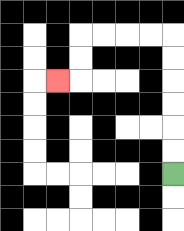{'start': '[7, 7]', 'end': '[2, 3]', 'path_directions': 'U,U,U,U,U,U,L,L,L,L,D,D,L', 'path_coordinates': '[[7, 7], [7, 6], [7, 5], [7, 4], [7, 3], [7, 2], [7, 1], [6, 1], [5, 1], [4, 1], [3, 1], [3, 2], [3, 3], [2, 3]]'}